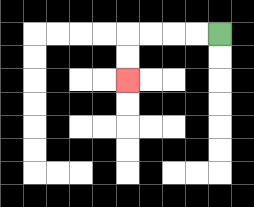{'start': '[9, 1]', 'end': '[5, 3]', 'path_directions': 'L,L,L,L,D,D', 'path_coordinates': '[[9, 1], [8, 1], [7, 1], [6, 1], [5, 1], [5, 2], [5, 3]]'}